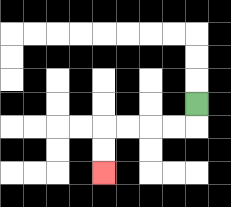{'start': '[8, 4]', 'end': '[4, 7]', 'path_directions': 'D,L,L,L,L,D,D', 'path_coordinates': '[[8, 4], [8, 5], [7, 5], [6, 5], [5, 5], [4, 5], [4, 6], [4, 7]]'}